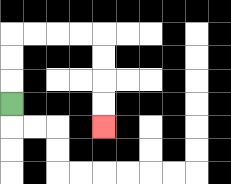{'start': '[0, 4]', 'end': '[4, 5]', 'path_directions': 'U,U,U,R,R,R,R,D,D,D,D', 'path_coordinates': '[[0, 4], [0, 3], [0, 2], [0, 1], [1, 1], [2, 1], [3, 1], [4, 1], [4, 2], [4, 3], [4, 4], [4, 5]]'}